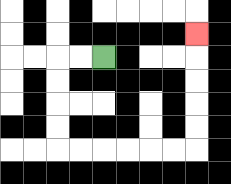{'start': '[4, 2]', 'end': '[8, 1]', 'path_directions': 'L,L,D,D,D,D,R,R,R,R,R,R,U,U,U,U,U', 'path_coordinates': '[[4, 2], [3, 2], [2, 2], [2, 3], [2, 4], [2, 5], [2, 6], [3, 6], [4, 6], [5, 6], [6, 6], [7, 6], [8, 6], [8, 5], [8, 4], [8, 3], [8, 2], [8, 1]]'}